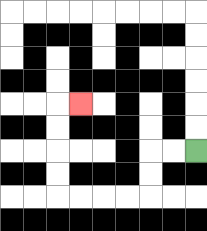{'start': '[8, 6]', 'end': '[3, 4]', 'path_directions': 'L,L,D,D,L,L,L,L,U,U,U,U,R', 'path_coordinates': '[[8, 6], [7, 6], [6, 6], [6, 7], [6, 8], [5, 8], [4, 8], [3, 8], [2, 8], [2, 7], [2, 6], [2, 5], [2, 4], [3, 4]]'}